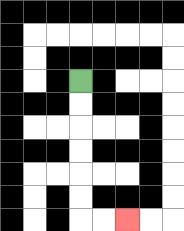{'start': '[3, 3]', 'end': '[5, 9]', 'path_directions': 'D,D,D,D,D,D,R,R', 'path_coordinates': '[[3, 3], [3, 4], [3, 5], [3, 6], [3, 7], [3, 8], [3, 9], [4, 9], [5, 9]]'}